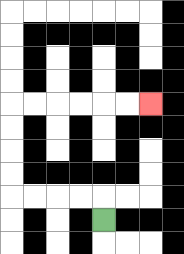{'start': '[4, 9]', 'end': '[6, 4]', 'path_directions': 'U,L,L,L,L,U,U,U,U,R,R,R,R,R,R', 'path_coordinates': '[[4, 9], [4, 8], [3, 8], [2, 8], [1, 8], [0, 8], [0, 7], [0, 6], [0, 5], [0, 4], [1, 4], [2, 4], [3, 4], [4, 4], [5, 4], [6, 4]]'}